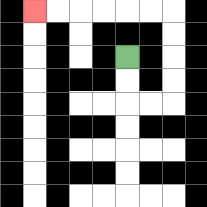{'start': '[5, 2]', 'end': '[1, 0]', 'path_directions': 'D,D,R,R,U,U,U,U,L,L,L,L,L,L', 'path_coordinates': '[[5, 2], [5, 3], [5, 4], [6, 4], [7, 4], [7, 3], [7, 2], [7, 1], [7, 0], [6, 0], [5, 0], [4, 0], [3, 0], [2, 0], [1, 0]]'}